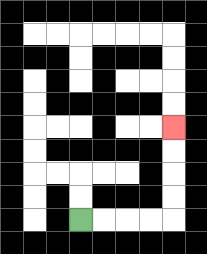{'start': '[3, 9]', 'end': '[7, 5]', 'path_directions': 'R,R,R,R,U,U,U,U', 'path_coordinates': '[[3, 9], [4, 9], [5, 9], [6, 9], [7, 9], [7, 8], [7, 7], [7, 6], [7, 5]]'}